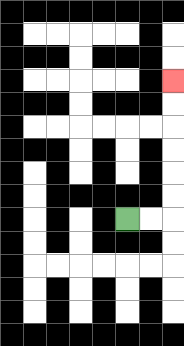{'start': '[5, 9]', 'end': '[7, 3]', 'path_directions': 'R,R,U,U,U,U,U,U', 'path_coordinates': '[[5, 9], [6, 9], [7, 9], [7, 8], [7, 7], [7, 6], [7, 5], [7, 4], [7, 3]]'}